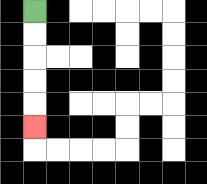{'start': '[1, 0]', 'end': '[1, 5]', 'path_directions': 'D,D,D,D,D', 'path_coordinates': '[[1, 0], [1, 1], [1, 2], [1, 3], [1, 4], [1, 5]]'}